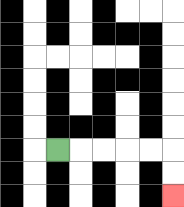{'start': '[2, 6]', 'end': '[7, 8]', 'path_directions': 'R,R,R,R,R,D,D', 'path_coordinates': '[[2, 6], [3, 6], [4, 6], [5, 6], [6, 6], [7, 6], [7, 7], [7, 8]]'}